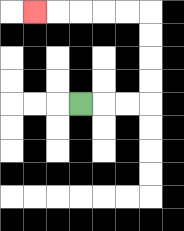{'start': '[3, 4]', 'end': '[1, 0]', 'path_directions': 'R,R,R,U,U,U,U,L,L,L,L,L', 'path_coordinates': '[[3, 4], [4, 4], [5, 4], [6, 4], [6, 3], [6, 2], [6, 1], [6, 0], [5, 0], [4, 0], [3, 0], [2, 0], [1, 0]]'}